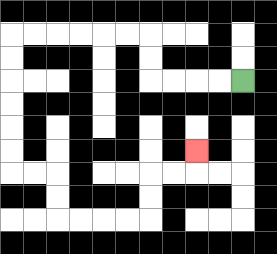{'start': '[10, 3]', 'end': '[8, 6]', 'path_directions': 'L,L,L,L,U,U,L,L,L,L,L,L,D,D,D,D,D,D,R,R,D,D,R,R,R,R,U,U,R,R,U', 'path_coordinates': '[[10, 3], [9, 3], [8, 3], [7, 3], [6, 3], [6, 2], [6, 1], [5, 1], [4, 1], [3, 1], [2, 1], [1, 1], [0, 1], [0, 2], [0, 3], [0, 4], [0, 5], [0, 6], [0, 7], [1, 7], [2, 7], [2, 8], [2, 9], [3, 9], [4, 9], [5, 9], [6, 9], [6, 8], [6, 7], [7, 7], [8, 7], [8, 6]]'}